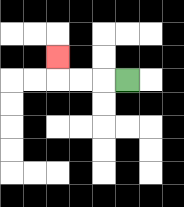{'start': '[5, 3]', 'end': '[2, 2]', 'path_directions': 'L,L,L,U', 'path_coordinates': '[[5, 3], [4, 3], [3, 3], [2, 3], [2, 2]]'}